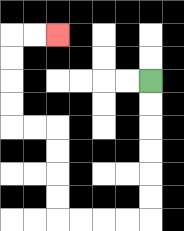{'start': '[6, 3]', 'end': '[2, 1]', 'path_directions': 'D,D,D,D,D,D,L,L,L,L,U,U,U,U,L,L,U,U,U,U,R,R', 'path_coordinates': '[[6, 3], [6, 4], [6, 5], [6, 6], [6, 7], [6, 8], [6, 9], [5, 9], [4, 9], [3, 9], [2, 9], [2, 8], [2, 7], [2, 6], [2, 5], [1, 5], [0, 5], [0, 4], [0, 3], [0, 2], [0, 1], [1, 1], [2, 1]]'}